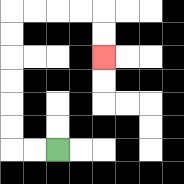{'start': '[2, 6]', 'end': '[4, 2]', 'path_directions': 'L,L,U,U,U,U,U,U,R,R,R,R,D,D', 'path_coordinates': '[[2, 6], [1, 6], [0, 6], [0, 5], [0, 4], [0, 3], [0, 2], [0, 1], [0, 0], [1, 0], [2, 0], [3, 0], [4, 0], [4, 1], [4, 2]]'}